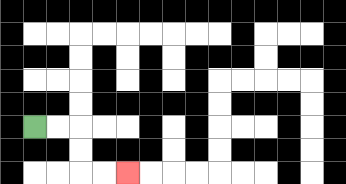{'start': '[1, 5]', 'end': '[5, 7]', 'path_directions': 'R,R,D,D,R,R', 'path_coordinates': '[[1, 5], [2, 5], [3, 5], [3, 6], [3, 7], [4, 7], [5, 7]]'}